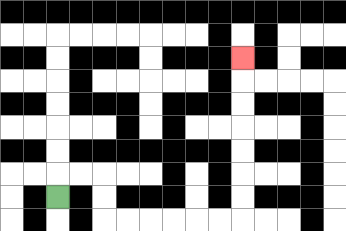{'start': '[2, 8]', 'end': '[10, 2]', 'path_directions': 'U,R,R,D,D,R,R,R,R,R,R,U,U,U,U,U,U,U', 'path_coordinates': '[[2, 8], [2, 7], [3, 7], [4, 7], [4, 8], [4, 9], [5, 9], [6, 9], [7, 9], [8, 9], [9, 9], [10, 9], [10, 8], [10, 7], [10, 6], [10, 5], [10, 4], [10, 3], [10, 2]]'}